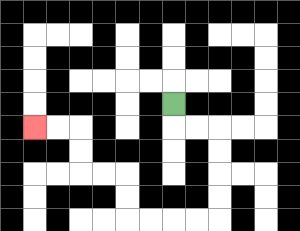{'start': '[7, 4]', 'end': '[1, 5]', 'path_directions': 'D,R,R,D,D,D,D,L,L,L,L,U,U,L,L,U,U,L,L', 'path_coordinates': '[[7, 4], [7, 5], [8, 5], [9, 5], [9, 6], [9, 7], [9, 8], [9, 9], [8, 9], [7, 9], [6, 9], [5, 9], [5, 8], [5, 7], [4, 7], [3, 7], [3, 6], [3, 5], [2, 5], [1, 5]]'}